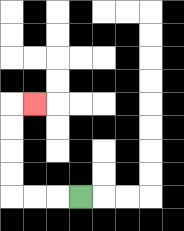{'start': '[3, 8]', 'end': '[1, 4]', 'path_directions': 'L,L,L,U,U,U,U,R', 'path_coordinates': '[[3, 8], [2, 8], [1, 8], [0, 8], [0, 7], [0, 6], [0, 5], [0, 4], [1, 4]]'}